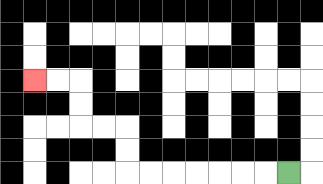{'start': '[12, 7]', 'end': '[1, 3]', 'path_directions': 'L,L,L,L,L,L,L,U,U,L,L,U,U,L,L', 'path_coordinates': '[[12, 7], [11, 7], [10, 7], [9, 7], [8, 7], [7, 7], [6, 7], [5, 7], [5, 6], [5, 5], [4, 5], [3, 5], [3, 4], [3, 3], [2, 3], [1, 3]]'}